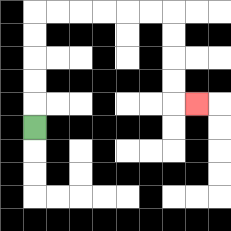{'start': '[1, 5]', 'end': '[8, 4]', 'path_directions': 'U,U,U,U,U,R,R,R,R,R,R,D,D,D,D,R', 'path_coordinates': '[[1, 5], [1, 4], [1, 3], [1, 2], [1, 1], [1, 0], [2, 0], [3, 0], [4, 0], [5, 0], [6, 0], [7, 0], [7, 1], [7, 2], [7, 3], [7, 4], [8, 4]]'}